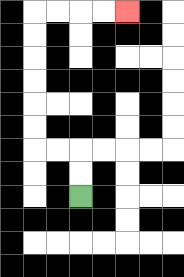{'start': '[3, 8]', 'end': '[5, 0]', 'path_directions': 'U,U,L,L,U,U,U,U,U,U,R,R,R,R', 'path_coordinates': '[[3, 8], [3, 7], [3, 6], [2, 6], [1, 6], [1, 5], [1, 4], [1, 3], [1, 2], [1, 1], [1, 0], [2, 0], [3, 0], [4, 0], [5, 0]]'}